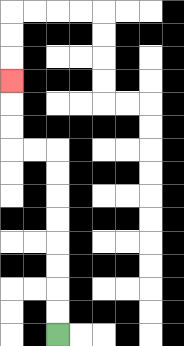{'start': '[2, 14]', 'end': '[0, 3]', 'path_directions': 'U,U,U,U,U,U,U,U,L,L,U,U,U', 'path_coordinates': '[[2, 14], [2, 13], [2, 12], [2, 11], [2, 10], [2, 9], [2, 8], [2, 7], [2, 6], [1, 6], [0, 6], [0, 5], [0, 4], [0, 3]]'}